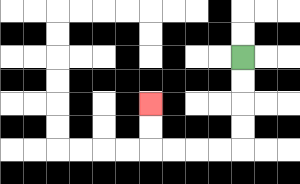{'start': '[10, 2]', 'end': '[6, 4]', 'path_directions': 'D,D,D,D,L,L,L,L,U,U', 'path_coordinates': '[[10, 2], [10, 3], [10, 4], [10, 5], [10, 6], [9, 6], [8, 6], [7, 6], [6, 6], [6, 5], [6, 4]]'}